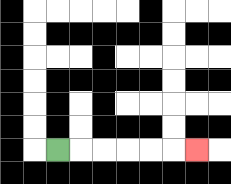{'start': '[2, 6]', 'end': '[8, 6]', 'path_directions': 'R,R,R,R,R,R', 'path_coordinates': '[[2, 6], [3, 6], [4, 6], [5, 6], [6, 6], [7, 6], [8, 6]]'}